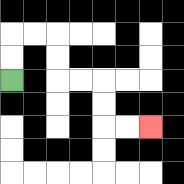{'start': '[0, 3]', 'end': '[6, 5]', 'path_directions': 'U,U,R,R,D,D,R,R,D,D,R,R', 'path_coordinates': '[[0, 3], [0, 2], [0, 1], [1, 1], [2, 1], [2, 2], [2, 3], [3, 3], [4, 3], [4, 4], [4, 5], [5, 5], [6, 5]]'}